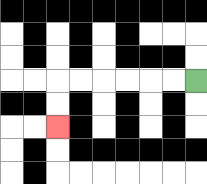{'start': '[8, 3]', 'end': '[2, 5]', 'path_directions': 'L,L,L,L,L,L,D,D', 'path_coordinates': '[[8, 3], [7, 3], [6, 3], [5, 3], [4, 3], [3, 3], [2, 3], [2, 4], [2, 5]]'}